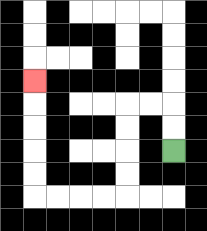{'start': '[7, 6]', 'end': '[1, 3]', 'path_directions': 'U,U,L,L,D,D,D,D,L,L,L,L,U,U,U,U,U', 'path_coordinates': '[[7, 6], [7, 5], [7, 4], [6, 4], [5, 4], [5, 5], [5, 6], [5, 7], [5, 8], [4, 8], [3, 8], [2, 8], [1, 8], [1, 7], [1, 6], [1, 5], [1, 4], [1, 3]]'}